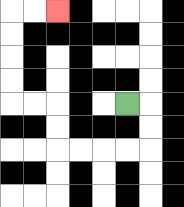{'start': '[5, 4]', 'end': '[2, 0]', 'path_directions': 'R,D,D,L,L,L,L,U,U,L,L,U,U,U,U,R,R', 'path_coordinates': '[[5, 4], [6, 4], [6, 5], [6, 6], [5, 6], [4, 6], [3, 6], [2, 6], [2, 5], [2, 4], [1, 4], [0, 4], [0, 3], [0, 2], [0, 1], [0, 0], [1, 0], [2, 0]]'}